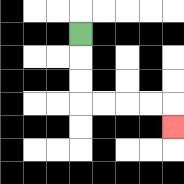{'start': '[3, 1]', 'end': '[7, 5]', 'path_directions': 'D,D,D,R,R,R,R,D', 'path_coordinates': '[[3, 1], [3, 2], [3, 3], [3, 4], [4, 4], [5, 4], [6, 4], [7, 4], [7, 5]]'}